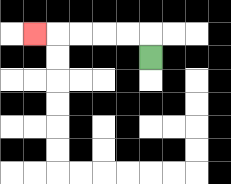{'start': '[6, 2]', 'end': '[1, 1]', 'path_directions': 'U,L,L,L,L,L', 'path_coordinates': '[[6, 2], [6, 1], [5, 1], [4, 1], [3, 1], [2, 1], [1, 1]]'}